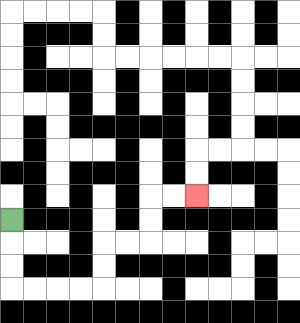{'start': '[0, 9]', 'end': '[8, 8]', 'path_directions': 'D,D,D,R,R,R,R,U,U,R,R,U,U,R,R', 'path_coordinates': '[[0, 9], [0, 10], [0, 11], [0, 12], [1, 12], [2, 12], [3, 12], [4, 12], [4, 11], [4, 10], [5, 10], [6, 10], [6, 9], [6, 8], [7, 8], [8, 8]]'}